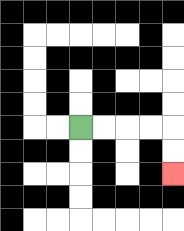{'start': '[3, 5]', 'end': '[7, 7]', 'path_directions': 'R,R,R,R,D,D', 'path_coordinates': '[[3, 5], [4, 5], [5, 5], [6, 5], [7, 5], [7, 6], [7, 7]]'}